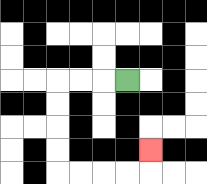{'start': '[5, 3]', 'end': '[6, 6]', 'path_directions': 'L,L,L,D,D,D,D,R,R,R,R,U', 'path_coordinates': '[[5, 3], [4, 3], [3, 3], [2, 3], [2, 4], [2, 5], [2, 6], [2, 7], [3, 7], [4, 7], [5, 7], [6, 7], [6, 6]]'}